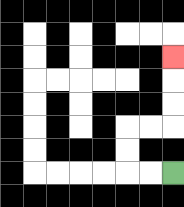{'start': '[7, 7]', 'end': '[7, 2]', 'path_directions': 'L,L,U,U,R,R,U,U,U', 'path_coordinates': '[[7, 7], [6, 7], [5, 7], [5, 6], [5, 5], [6, 5], [7, 5], [7, 4], [7, 3], [7, 2]]'}